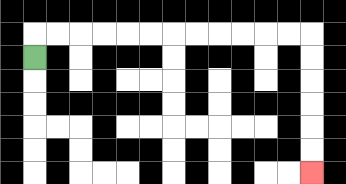{'start': '[1, 2]', 'end': '[13, 7]', 'path_directions': 'U,R,R,R,R,R,R,R,R,R,R,R,R,D,D,D,D,D,D', 'path_coordinates': '[[1, 2], [1, 1], [2, 1], [3, 1], [4, 1], [5, 1], [6, 1], [7, 1], [8, 1], [9, 1], [10, 1], [11, 1], [12, 1], [13, 1], [13, 2], [13, 3], [13, 4], [13, 5], [13, 6], [13, 7]]'}